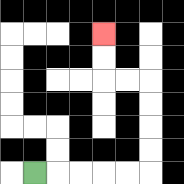{'start': '[1, 7]', 'end': '[4, 1]', 'path_directions': 'R,R,R,R,R,U,U,U,U,L,L,U,U', 'path_coordinates': '[[1, 7], [2, 7], [3, 7], [4, 7], [5, 7], [6, 7], [6, 6], [6, 5], [6, 4], [6, 3], [5, 3], [4, 3], [4, 2], [4, 1]]'}